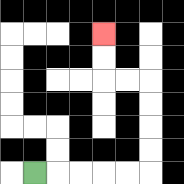{'start': '[1, 7]', 'end': '[4, 1]', 'path_directions': 'R,R,R,R,R,U,U,U,U,L,L,U,U', 'path_coordinates': '[[1, 7], [2, 7], [3, 7], [4, 7], [5, 7], [6, 7], [6, 6], [6, 5], [6, 4], [6, 3], [5, 3], [4, 3], [4, 2], [4, 1]]'}